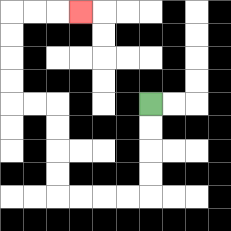{'start': '[6, 4]', 'end': '[3, 0]', 'path_directions': 'D,D,D,D,L,L,L,L,U,U,U,U,L,L,U,U,U,U,R,R,R', 'path_coordinates': '[[6, 4], [6, 5], [6, 6], [6, 7], [6, 8], [5, 8], [4, 8], [3, 8], [2, 8], [2, 7], [2, 6], [2, 5], [2, 4], [1, 4], [0, 4], [0, 3], [0, 2], [0, 1], [0, 0], [1, 0], [2, 0], [3, 0]]'}